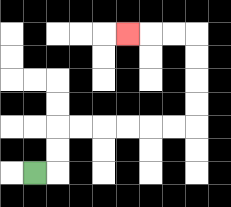{'start': '[1, 7]', 'end': '[5, 1]', 'path_directions': 'R,U,U,R,R,R,R,R,R,U,U,U,U,L,L,L', 'path_coordinates': '[[1, 7], [2, 7], [2, 6], [2, 5], [3, 5], [4, 5], [5, 5], [6, 5], [7, 5], [8, 5], [8, 4], [8, 3], [8, 2], [8, 1], [7, 1], [6, 1], [5, 1]]'}